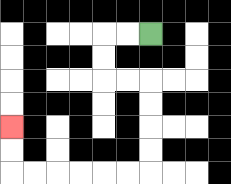{'start': '[6, 1]', 'end': '[0, 5]', 'path_directions': 'L,L,D,D,R,R,D,D,D,D,L,L,L,L,L,L,U,U', 'path_coordinates': '[[6, 1], [5, 1], [4, 1], [4, 2], [4, 3], [5, 3], [6, 3], [6, 4], [6, 5], [6, 6], [6, 7], [5, 7], [4, 7], [3, 7], [2, 7], [1, 7], [0, 7], [0, 6], [0, 5]]'}